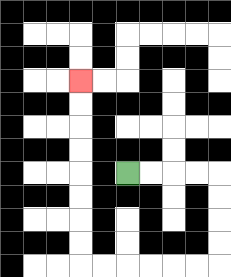{'start': '[5, 7]', 'end': '[3, 3]', 'path_directions': 'R,R,R,R,D,D,D,D,L,L,L,L,L,L,U,U,U,U,U,U,U,U', 'path_coordinates': '[[5, 7], [6, 7], [7, 7], [8, 7], [9, 7], [9, 8], [9, 9], [9, 10], [9, 11], [8, 11], [7, 11], [6, 11], [5, 11], [4, 11], [3, 11], [3, 10], [3, 9], [3, 8], [3, 7], [3, 6], [3, 5], [3, 4], [3, 3]]'}